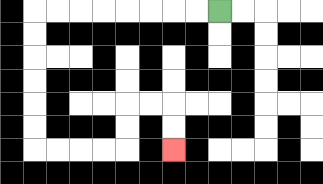{'start': '[9, 0]', 'end': '[7, 6]', 'path_directions': 'L,L,L,L,L,L,L,L,D,D,D,D,D,D,R,R,R,R,U,U,R,R,D,D', 'path_coordinates': '[[9, 0], [8, 0], [7, 0], [6, 0], [5, 0], [4, 0], [3, 0], [2, 0], [1, 0], [1, 1], [1, 2], [1, 3], [1, 4], [1, 5], [1, 6], [2, 6], [3, 6], [4, 6], [5, 6], [5, 5], [5, 4], [6, 4], [7, 4], [7, 5], [7, 6]]'}